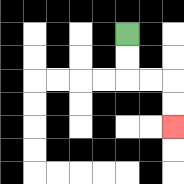{'start': '[5, 1]', 'end': '[7, 5]', 'path_directions': 'D,D,R,R,D,D', 'path_coordinates': '[[5, 1], [5, 2], [5, 3], [6, 3], [7, 3], [7, 4], [7, 5]]'}